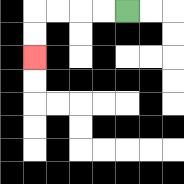{'start': '[5, 0]', 'end': '[1, 2]', 'path_directions': 'L,L,L,L,D,D', 'path_coordinates': '[[5, 0], [4, 0], [3, 0], [2, 0], [1, 0], [1, 1], [1, 2]]'}